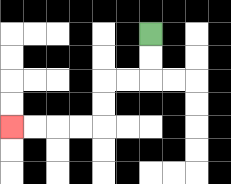{'start': '[6, 1]', 'end': '[0, 5]', 'path_directions': 'D,D,L,L,D,D,L,L,L,L', 'path_coordinates': '[[6, 1], [6, 2], [6, 3], [5, 3], [4, 3], [4, 4], [4, 5], [3, 5], [2, 5], [1, 5], [0, 5]]'}